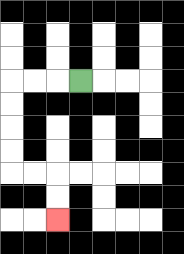{'start': '[3, 3]', 'end': '[2, 9]', 'path_directions': 'L,L,L,D,D,D,D,R,R,D,D', 'path_coordinates': '[[3, 3], [2, 3], [1, 3], [0, 3], [0, 4], [0, 5], [0, 6], [0, 7], [1, 7], [2, 7], [2, 8], [2, 9]]'}